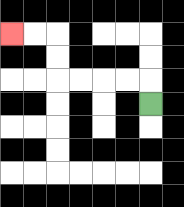{'start': '[6, 4]', 'end': '[0, 1]', 'path_directions': 'U,L,L,L,L,U,U,L,L', 'path_coordinates': '[[6, 4], [6, 3], [5, 3], [4, 3], [3, 3], [2, 3], [2, 2], [2, 1], [1, 1], [0, 1]]'}